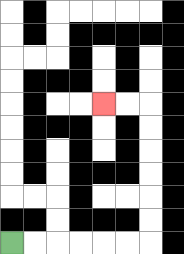{'start': '[0, 10]', 'end': '[4, 4]', 'path_directions': 'R,R,R,R,R,R,U,U,U,U,U,U,L,L', 'path_coordinates': '[[0, 10], [1, 10], [2, 10], [3, 10], [4, 10], [5, 10], [6, 10], [6, 9], [6, 8], [6, 7], [6, 6], [6, 5], [6, 4], [5, 4], [4, 4]]'}